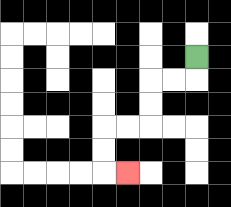{'start': '[8, 2]', 'end': '[5, 7]', 'path_directions': 'D,L,L,D,D,L,L,D,D,R', 'path_coordinates': '[[8, 2], [8, 3], [7, 3], [6, 3], [6, 4], [6, 5], [5, 5], [4, 5], [4, 6], [4, 7], [5, 7]]'}